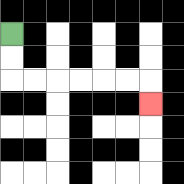{'start': '[0, 1]', 'end': '[6, 4]', 'path_directions': 'D,D,R,R,R,R,R,R,D', 'path_coordinates': '[[0, 1], [0, 2], [0, 3], [1, 3], [2, 3], [3, 3], [4, 3], [5, 3], [6, 3], [6, 4]]'}